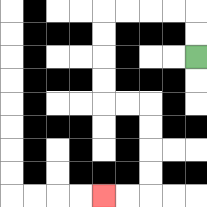{'start': '[8, 2]', 'end': '[4, 8]', 'path_directions': 'U,U,L,L,L,L,D,D,D,D,R,R,D,D,D,D,L,L', 'path_coordinates': '[[8, 2], [8, 1], [8, 0], [7, 0], [6, 0], [5, 0], [4, 0], [4, 1], [4, 2], [4, 3], [4, 4], [5, 4], [6, 4], [6, 5], [6, 6], [6, 7], [6, 8], [5, 8], [4, 8]]'}